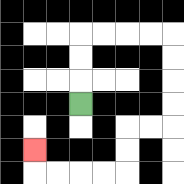{'start': '[3, 4]', 'end': '[1, 6]', 'path_directions': 'U,U,U,R,R,R,R,D,D,D,D,L,L,D,D,L,L,L,L,U', 'path_coordinates': '[[3, 4], [3, 3], [3, 2], [3, 1], [4, 1], [5, 1], [6, 1], [7, 1], [7, 2], [7, 3], [7, 4], [7, 5], [6, 5], [5, 5], [5, 6], [5, 7], [4, 7], [3, 7], [2, 7], [1, 7], [1, 6]]'}